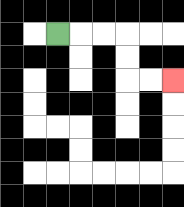{'start': '[2, 1]', 'end': '[7, 3]', 'path_directions': 'R,R,R,D,D,R,R', 'path_coordinates': '[[2, 1], [3, 1], [4, 1], [5, 1], [5, 2], [5, 3], [6, 3], [7, 3]]'}